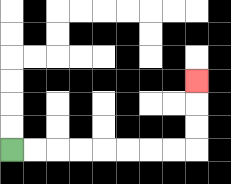{'start': '[0, 6]', 'end': '[8, 3]', 'path_directions': 'R,R,R,R,R,R,R,R,U,U,U', 'path_coordinates': '[[0, 6], [1, 6], [2, 6], [3, 6], [4, 6], [5, 6], [6, 6], [7, 6], [8, 6], [8, 5], [8, 4], [8, 3]]'}